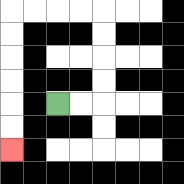{'start': '[2, 4]', 'end': '[0, 6]', 'path_directions': 'R,R,U,U,U,U,L,L,L,L,D,D,D,D,D,D', 'path_coordinates': '[[2, 4], [3, 4], [4, 4], [4, 3], [4, 2], [4, 1], [4, 0], [3, 0], [2, 0], [1, 0], [0, 0], [0, 1], [0, 2], [0, 3], [0, 4], [0, 5], [0, 6]]'}